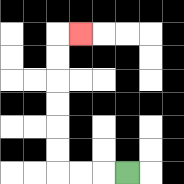{'start': '[5, 7]', 'end': '[3, 1]', 'path_directions': 'L,L,L,U,U,U,U,U,U,R', 'path_coordinates': '[[5, 7], [4, 7], [3, 7], [2, 7], [2, 6], [2, 5], [2, 4], [2, 3], [2, 2], [2, 1], [3, 1]]'}